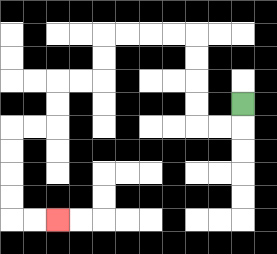{'start': '[10, 4]', 'end': '[2, 9]', 'path_directions': 'D,L,L,U,U,U,U,L,L,L,L,D,D,L,L,D,D,L,L,D,D,D,D,R,R', 'path_coordinates': '[[10, 4], [10, 5], [9, 5], [8, 5], [8, 4], [8, 3], [8, 2], [8, 1], [7, 1], [6, 1], [5, 1], [4, 1], [4, 2], [4, 3], [3, 3], [2, 3], [2, 4], [2, 5], [1, 5], [0, 5], [0, 6], [0, 7], [0, 8], [0, 9], [1, 9], [2, 9]]'}